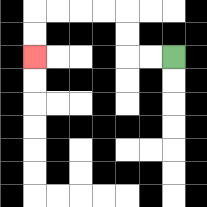{'start': '[7, 2]', 'end': '[1, 2]', 'path_directions': 'L,L,U,U,L,L,L,L,D,D', 'path_coordinates': '[[7, 2], [6, 2], [5, 2], [5, 1], [5, 0], [4, 0], [3, 0], [2, 0], [1, 0], [1, 1], [1, 2]]'}